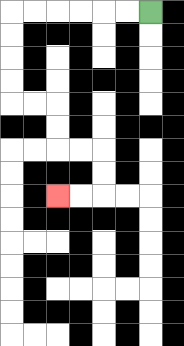{'start': '[6, 0]', 'end': '[2, 8]', 'path_directions': 'L,L,L,L,L,L,D,D,D,D,R,R,D,D,R,R,D,D,L,L', 'path_coordinates': '[[6, 0], [5, 0], [4, 0], [3, 0], [2, 0], [1, 0], [0, 0], [0, 1], [0, 2], [0, 3], [0, 4], [1, 4], [2, 4], [2, 5], [2, 6], [3, 6], [4, 6], [4, 7], [4, 8], [3, 8], [2, 8]]'}